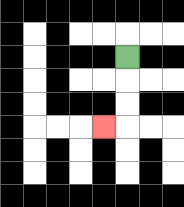{'start': '[5, 2]', 'end': '[4, 5]', 'path_directions': 'D,D,D,L', 'path_coordinates': '[[5, 2], [5, 3], [5, 4], [5, 5], [4, 5]]'}